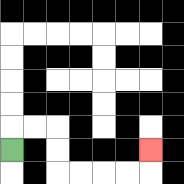{'start': '[0, 6]', 'end': '[6, 6]', 'path_directions': 'U,R,R,D,D,R,R,R,R,U', 'path_coordinates': '[[0, 6], [0, 5], [1, 5], [2, 5], [2, 6], [2, 7], [3, 7], [4, 7], [5, 7], [6, 7], [6, 6]]'}